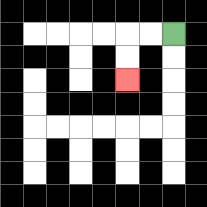{'start': '[7, 1]', 'end': '[5, 3]', 'path_directions': 'L,L,D,D', 'path_coordinates': '[[7, 1], [6, 1], [5, 1], [5, 2], [5, 3]]'}